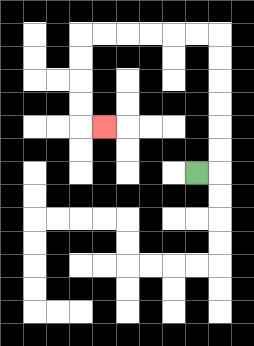{'start': '[8, 7]', 'end': '[4, 5]', 'path_directions': 'R,U,U,U,U,U,U,L,L,L,L,L,L,D,D,D,D,R', 'path_coordinates': '[[8, 7], [9, 7], [9, 6], [9, 5], [9, 4], [9, 3], [9, 2], [9, 1], [8, 1], [7, 1], [6, 1], [5, 1], [4, 1], [3, 1], [3, 2], [3, 3], [3, 4], [3, 5], [4, 5]]'}